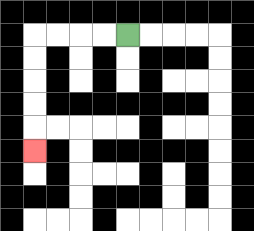{'start': '[5, 1]', 'end': '[1, 6]', 'path_directions': 'L,L,L,L,D,D,D,D,D', 'path_coordinates': '[[5, 1], [4, 1], [3, 1], [2, 1], [1, 1], [1, 2], [1, 3], [1, 4], [1, 5], [1, 6]]'}